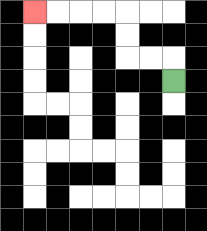{'start': '[7, 3]', 'end': '[1, 0]', 'path_directions': 'U,L,L,U,U,L,L,L,L', 'path_coordinates': '[[7, 3], [7, 2], [6, 2], [5, 2], [5, 1], [5, 0], [4, 0], [3, 0], [2, 0], [1, 0]]'}